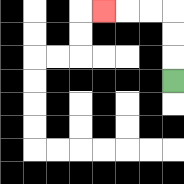{'start': '[7, 3]', 'end': '[4, 0]', 'path_directions': 'U,U,U,L,L,L', 'path_coordinates': '[[7, 3], [7, 2], [7, 1], [7, 0], [6, 0], [5, 0], [4, 0]]'}